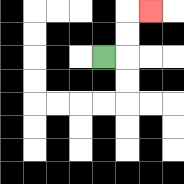{'start': '[4, 2]', 'end': '[6, 0]', 'path_directions': 'R,U,U,R', 'path_coordinates': '[[4, 2], [5, 2], [5, 1], [5, 0], [6, 0]]'}